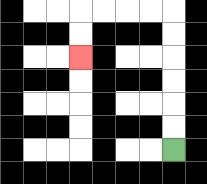{'start': '[7, 6]', 'end': '[3, 2]', 'path_directions': 'U,U,U,U,U,U,L,L,L,L,D,D', 'path_coordinates': '[[7, 6], [7, 5], [7, 4], [7, 3], [7, 2], [7, 1], [7, 0], [6, 0], [5, 0], [4, 0], [3, 0], [3, 1], [3, 2]]'}